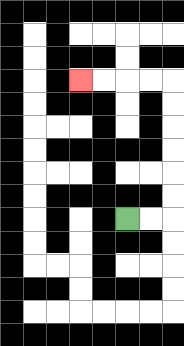{'start': '[5, 9]', 'end': '[3, 3]', 'path_directions': 'R,R,U,U,U,U,U,U,L,L,L,L', 'path_coordinates': '[[5, 9], [6, 9], [7, 9], [7, 8], [7, 7], [7, 6], [7, 5], [7, 4], [7, 3], [6, 3], [5, 3], [4, 3], [3, 3]]'}